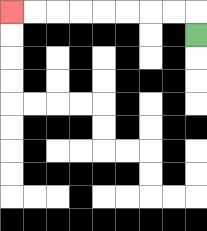{'start': '[8, 1]', 'end': '[0, 0]', 'path_directions': 'U,L,L,L,L,L,L,L,L', 'path_coordinates': '[[8, 1], [8, 0], [7, 0], [6, 0], [5, 0], [4, 0], [3, 0], [2, 0], [1, 0], [0, 0]]'}